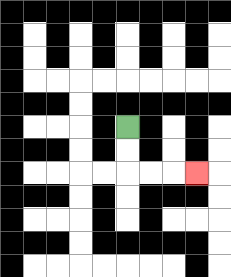{'start': '[5, 5]', 'end': '[8, 7]', 'path_directions': 'D,D,R,R,R', 'path_coordinates': '[[5, 5], [5, 6], [5, 7], [6, 7], [7, 7], [8, 7]]'}